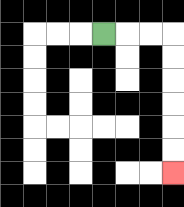{'start': '[4, 1]', 'end': '[7, 7]', 'path_directions': 'R,R,R,D,D,D,D,D,D', 'path_coordinates': '[[4, 1], [5, 1], [6, 1], [7, 1], [7, 2], [7, 3], [7, 4], [7, 5], [7, 6], [7, 7]]'}